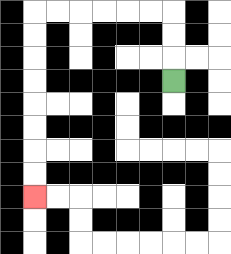{'start': '[7, 3]', 'end': '[1, 8]', 'path_directions': 'U,U,U,L,L,L,L,L,L,D,D,D,D,D,D,D,D', 'path_coordinates': '[[7, 3], [7, 2], [7, 1], [7, 0], [6, 0], [5, 0], [4, 0], [3, 0], [2, 0], [1, 0], [1, 1], [1, 2], [1, 3], [1, 4], [1, 5], [1, 6], [1, 7], [1, 8]]'}